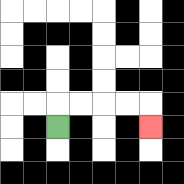{'start': '[2, 5]', 'end': '[6, 5]', 'path_directions': 'U,R,R,R,R,D', 'path_coordinates': '[[2, 5], [2, 4], [3, 4], [4, 4], [5, 4], [6, 4], [6, 5]]'}